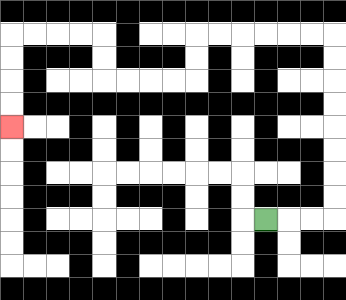{'start': '[11, 9]', 'end': '[0, 5]', 'path_directions': 'R,R,R,U,U,U,U,U,U,U,U,L,L,L,L,L,L,D,D,L,L,L,L,U,U,L,L,L,L,D,D,D,D', 'path_coordinates': '[[11, 9], [12, 9], [13, 9], [14, 9], [14, 8], [14, 7], [14, 6], [14, 5], [14, 4], [14, 3], [14, 2], [14, 1], [13, 1], [12, 1], [11, 1], [10, 1], [9, 1], [8, 1], [8, 2], [8, 3], [7, 3], [6, 3], [5, 3], [4, 3], [4, 2], [4, 1], [3, 1], [2, 1], [1, 1], [0, 1], [0, 2], [0, 3], [0, 4], [0, 5]]'}